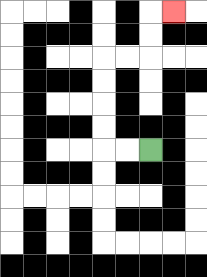{'start': '[6, 6]', 'end': '[7, 0]', 'path_directions': 'L,L,U,U,U,U,R,R,U,U,R', 'path_coordinates': '[[6, 6], [5, 6], [4, 6], [4, 5], [4, 4], [4, 3], [4, 2], [5, 2], [6, 2], [6, 1], [6, 0], [7, 0]]'}